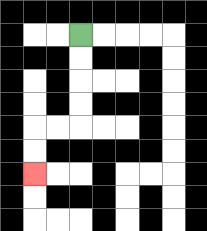{'start': '[3, 1]', 'end': '[1, 7]', 'path_directions': 'D,D,D,D,L,L,D,D', 'path_coordinates': '[[3, 1], [3, 2], [3, 3], [3, 4], [3, 5], [2, 5], [1, 5], [1, 6], [1, 7]]'}